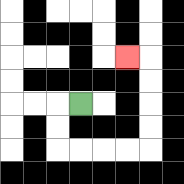{'start': '[3, 4]', 'end': '[5, 2]', 'path_directions': 'L,D,D,R,R,R,R,U,U,U,U,L', 'path_coordinates': '[[3, 4], [2, 4], [2, 5], [2, 6], [3, 6], [4, 6], [5, 6], [6, 6], [6, 5], [6, 4], [6, 3], [6, 2], [5, 2]]'}